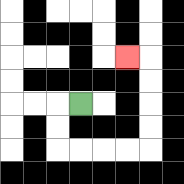{'start': '[3, 4]', 'end': '[5, 2]', 'path_directions': 'L,D,D,R,R,R,R,U,U,U,U,L', 'path_coordinates': '[[3, 4], [2, 4], [2, 5], [2, 6], [3, 6], [4, 6], [5, 6], [6, 6], [6, 5], [6, 4], [6, 3], [6, 2], [5, 2]]'}